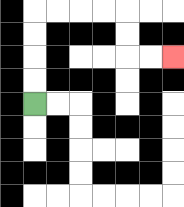{'start': '[1, 4]', 'end': '[7, 2]', 'path_directions': 'U,U,U,U,R,R,R,R,D,D,R,R', 'path_coordinates': '[[1, 4], [1, 3], [1, 2], [1, 1], [1, 0], [2, 0], [3, 0], [4, 0], [5, 0], [5, 1], [5, 2], [6, 2], [7, 2]]'}